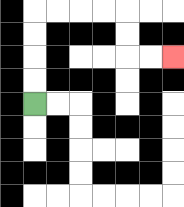{'start': '[1, 4]', 'end': '[7, 2]', 'path_directions': 'U,U,U,U,R,R,R,R,D,D,R,R', 'path_coordinates': '[[1, 4], [1, 3], [1, 2], [1, 1], [1, 0], [2, 0], [3, 0], [4, 0], [5, 0], [5, 1], [5, 2], [6, 2], [7, 2]]'}